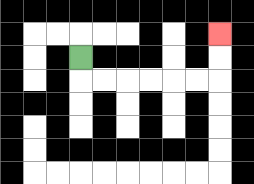{'start': '[3, 2]', 'end': '[9, 1]', 'path_directions': 'D,R,R,R,R,R,R,U,U', 'path_coordinates': '[[3, 2], [3, 3], [4, 3], [5, 3], [6, 3], [7, 3], [8, 3], [9, 3], [9, 2], [9, 1]]'}